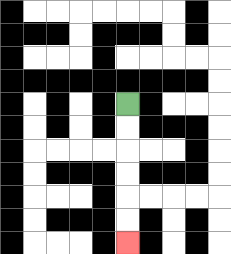{'start': '[5, 4]', 'end': '[5, 10]', 'path_directions': 'D,D,D,D,D,D', 'path_coordinates': '[[5, 4], [5, 5], [5, 6], [5, 7], [5, 8], [5, 9], [5, 10]]'}